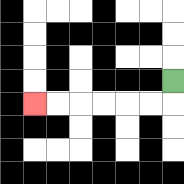{'start': '[7, 3]', 'end': '[1, 4]', 'path_directions': 'D,L,L,L,L,L,L', 'path_coordinates': '[[7, 3], [7, 4], [6, 4], [5, 4], [4, 4], [3, 4], [2, 4], [1, 4]]'}